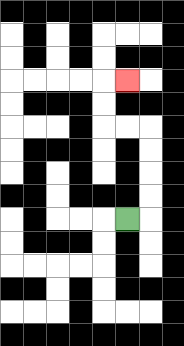{'start': '[5, 9]', 'end': '[5, 3]', 'path_directions': 'R,U,U,U,U,L,L,U,U,R', 'path_coordinates': '[[5, 9], [6, 9], [6, 8], [6, 7], [6, 6], [6, 5], [5, 5], [4, 5], [4, 4], [4, 3], [5, 3]]'}